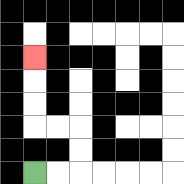{'start': '[1, 7]', 'end': '[1, 2]', 'path_directions': 'R,R,U,U,L,L,U,U,U', 'path_coordinates': '[[1, 7], [2, 7], [3, 7], [3, 6], [3, 5], [2, 5], [1, 5], [1, 4], [1, 3], [1, 2]]'}